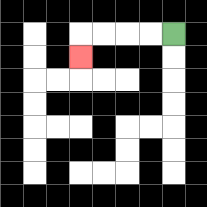{'start': '[7, 1]', 'end': '[3, 2]', 'path_directions': 'L,L,L,L,D', 'path_coordinates': '[[7, 1], [6, 1], [5, 1], [4, 1], [3, 1], [3, 2]]'}